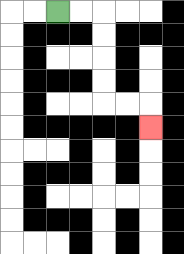{'start': '[2, 0]', 'end': '[6, 5]', 'path_directions': 'R,R,D,D,D,D,R,R,D', 'path_coordinates': '[[2, 0], [3, 0], [4, 0], [4, 1], [4, 2], [4, 3], [4, 4], [5, 4], [6, 4], [6, 5]]'}